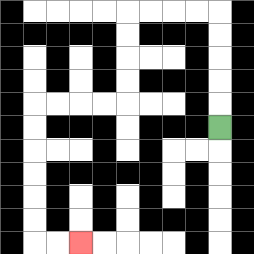{'start': '[9, 5]', 'end': '[3, 10]', 'path_directions': 'U,U,U,U,U,L,L,L,L,D,D,D,D,L,L,L,L,D,D,D,D,D,D,R,R', 'path_coordinates': '[[9, 5], [9, 4], [9, 3], [9, 2], [9, 1], [9, 0], [8, 0], [7, 0], [6, 0], [5, 0], [5, 1], [5, 2], [5, 3], [5, 4], [4, 4], [3, 4], [2, 4], [1, 4], [1, 5], [1, 6], [1, 7], [1, 8], [1, 9], [1, 10], [2, 10], [3, 10]]'}